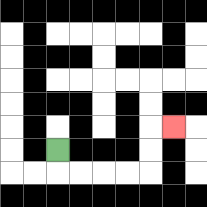{'start': '[2, 6]', 'end': '[7, 5]', 'path_directions': 'D,R,R,R,R,U,U,R', 'path_coordinates': '[[2, 6], [2, 7], [3, 7], [4, 7], [5, 7], [6, 7], [6, 6], [6, 5], [7, 5]]'}